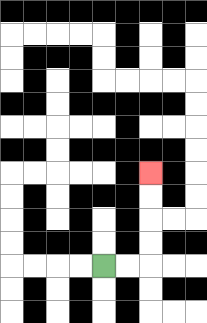{'start': '[4, 11]', 'end': '[6, 7]', 'path_directions': 'R,R,U,U,U,U', 'path_coordinates': '[[4, 11], [5, 11], [6, 11], [6, 10], [6, 9], [6, 8], [6, 7]]'}